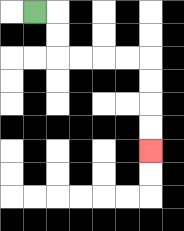{'start': '[1, 0]', 'end': '[6, 6]', 'path_directions': 'R,D,D,R,R,R,R,D,D,D,D', 'path_coordinates': '[[1, 0], [2, 0], [2, 1], [2, 2], [3, 2], [4, 2], [5, 2], [6, 2], [6, 3], [6, 4], [6, 5], [6, 6]]'}